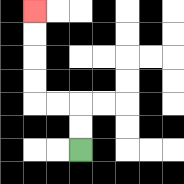{'start': '[3, 6]', 'end': '[1, 0]', 'path_directions': 'U,U,L,L,U,U,U,U', 'path_coordinates': '[[3, 6], [3, 5], [3, 4], [2, 4], [1, 4], [1, 3], [1, 2], [1, 1], [1, 0]]'}